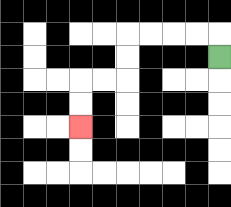{'start': '[9, 2]', 'end': '[3, 5]', 'path_directions': 'U,L,L,L,L,D,D,L,L,D,D', 'path_coordinates': '[[9, 2], [9, 1], [8, 1], [7, 1], [6, 1], [5, 1], [5, 2], [5, 3], [4, 3], [3, 3], [3, 4], [3, 5]]'}